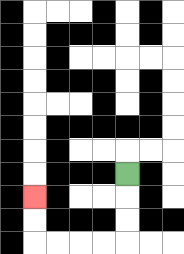{'start': '[5, 7]', 'end': '[1, 8]', 'path_directions': 'D,D,D,L,L,L,L,U,U', 'path_coordinates': '[[5, 7], [5, 8], [5, 9], [5, 10], [4, 10], [3, 10], [2, 10], [1, 10], [1, 9], [1, 8]]'}